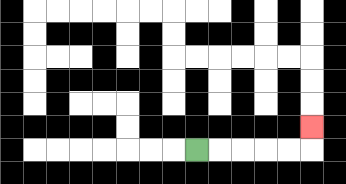{'start': '[8, 6]', 'end': '[13, 5]', 'path_directions': 'R,R,R,R,R,U', 'path_coordinates': '[[8, 6], [9, 6], [10, 6], [11, 6], [12, 6], [13, 6], [13, 5]]'}